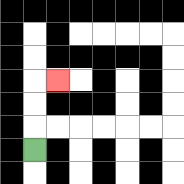{'start': '[1, 6]', 'end': '[2, 3]', 'path_directions': 'U,U,U,R', 'path_coordinates': '[[1, 6], [1, 5], [1, 4], [1, 3], [2, 3]]'}